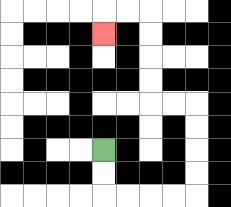{'start': '[4, 6]', 'end': '[4, 1]', 'path_directions': 'D,D,R,R,R,R,U,U,U,U,L,L,U,U,U,U,L,L,D', 'path_coordinates': '[[4, 6], [4, 7], [4, 8], [5, 8], [6, 8], [7, 8], [8, 8], [8, 7], [8, 6], [8, 5], [8, 4], [7, 4], [6, 4], [6, 3], [6, 2], [6, 1], [6, 0], [5, 0], [4, 0], [4, 1]]'}